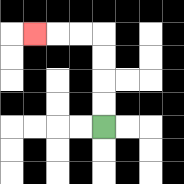{'start': '[4, 5]', 'end': '[1, 1]', 'path_directions': 'U,U,U,U,L,L,L', 'path_coordinates': '[[4, 5], [4, 4], [4, 3], [4, 2], [4, 1], [3, 1], [2, 1], [1, 1]]'}